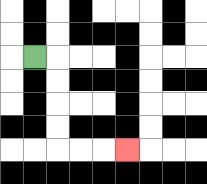{'start': '[1, 2]', 'end': '[5, 6]', 'path_directions': 'R,D,D,D,D,R,R,R', 'path_coordinates': '[[1, 2], [2, 2], [2, 3], [2, 4], [2, 5], [2, 6], [3, 6], [4, 6], [5, 6]]'}